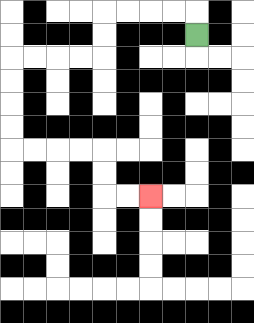{'start': '[8, 1]', 'end': '[6, 8]', 'path_directions': 'U,L,L,L,L,D,D,L,L,L,L,D,D,D,D,R,R,R,R,D,D,R,R', 'path_coordinates': '[[8, 1], [8, 0], [7, 0], [6, 0], [5, 0], [4, 0], [4, 1], [4, 2], [3, 2], [2, 2], [1, 2], [0, 2], [0, 3], [0, 4], [0, 5], [0, 6], [1, 6], [2, 6], [3, 6], [4, 6], [4, 7], [4, 8], [5, 8], [6, 8]]'}